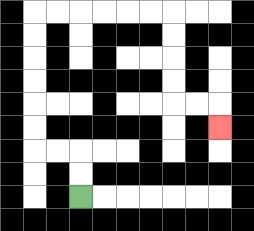{'start': '[3, 8]', 'end': '[9, 5]', 'path_directions': 'U,U,L,L,U,U,U,U,U,U,R,R,R,R,R,R,D,D,D,D,R,R,D', 'path_coordinates': '[[3, 8], [3, 7], [3, 6], [2, 6], [1, 6], [1, 5], [1, 4], [1, 3], [1, 2], [1, 1], [1, 0], [2, 0], [3, 0], [4, 0], [5, 0], [6, 0], [7, 0], [7, 1], [7, 2], [7, 3], [7, 4], [8, 4], [9, 4], [9, 5]]'}